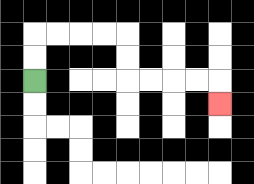{'start': '[1, 3]', 'end': '[9, 4]', 'path_directions': 'U,U,R,R,R,R,D,D,R,R,R,R,D', 'path_coordinates': '[[1, 3], [1, 2], [1, 1], [2, 1], [3, 1], [4, 1], [5, 1], [5, 2], [5, 3], [6, 3], [7, 3], [8, 3], [9, 3], [9, 4]]'}